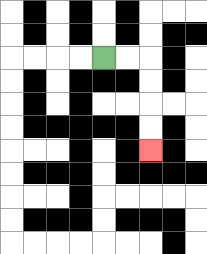{'start': '[4, 2]', 'end': '[6, 6]', 'path_directions': 'R,R,D,D,D,D', 'path_coordinates': '[[4, 2], [5, 2], [6, 2], [6, 3], [6, 4], [6, 5], [6, 6]]'}